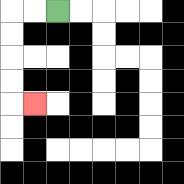{'start': '[2, 0]', 'end': '[1, 4]', 'path_directions': 'L,L,D,D,D,D,R', 'path_coordinates': '[[2, 0], [1, 0], [0, 0], [0, 1], [0, 2], [0, 3], [0, 4], [1, 4]]'}